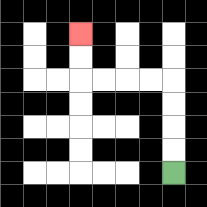{'start': '[7, 7]', 'end': '[3, 1]', 'path_directions': 'U,U,U,U,L,L,L,L,U,U', 'path_coordinates': '[[7, 7], [7, 6], [7, 5], [7, 4], [7, 3], [6, 3], [5, 3], [4, 3], [3, 3], [3, 2], [3, 1]]'}